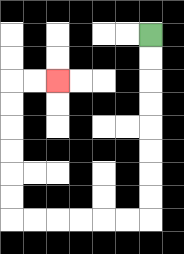{'start': '[6, 1]', 'end': '[2, 3]', 'path_directions': 'D,D,D,D,D,D,D,D,L,L,L,L,L,L,U,U,U,U,U,U,R,R', 'path_coordinates': '[[6, 1], [6, 2], [6, 3], [6, 4], [6, 5], [6, 6], [6, 7], [6, 8], [6, 9], [5, 9], [4, 9], [3, 9], [2, 9], [1, 9], [0, 9], [0, 8], [0, 7], [0, 6], [0, 5], [0, 4], [0, 3], [1, 3], [2, 3]]'}